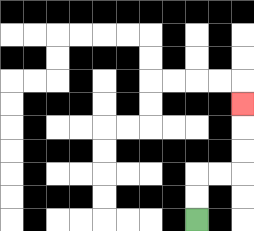{'start': '[8, 9]', 'end': '[10, 4]', 'path_directions': 'U,U,R,R,U,U,U', 'path_coordinates': '[[8, 9], [8, 8], [8, 7], [9, 7], [10, 7], [10, 6], [10, 5], [10, 4]]'}